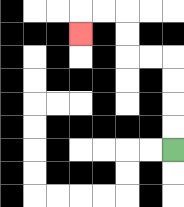{'start': '[7, 6]', 'end': '[3, 1]', 'path_directions': 'U,U,U,U,L,L,U,U,L,L,D', 'path_coordinates': '[[7, 6], [7, 5], [7, 4], [7, 3], [7, 2], [6, 2], [5, 2], [5, 1], [5, 0], [4, 0], [3, 0], [3, 1]]'}